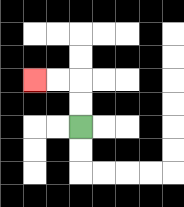{'start': '[3, 5]', 'end': '[1, 3]', 'path_directions': 'U,U,L,L', 'path_coordinates': '[[3, 5], [3, 4], [3, 3], [2, 3], [1, 3]]'}